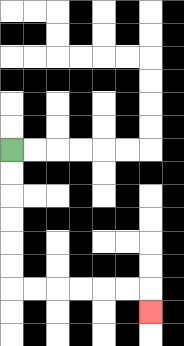{'start': '[0, 6]', 'end': '[6, 13]', 'path_directions': 'D,D,D,D,D,D,R,R,R,R,R,R,D', 'path_coordinates': '[[0, 6], [0, 7], [0, 8], [0, 9], [0, 10], [0, 11], [0, 12], [1, 12], [2, 12], [3, 12], [4, 12], [5, 12], [6, 12], [6, 13]]'}